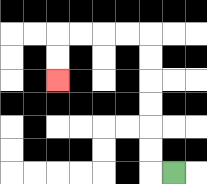{'start': '[7, 7]', 'end': '[2, 3]', 'path_directions': 'L,U,U,U,U,U,U,L,L,L,L,D,D', 'path_coordinates': '[[7, 7], [6, 7], [6, 6], [6, 5], [6, 4], [6, 3], [6, 2], [6, 1], [5, 1], [4, 1], [3, 1], [2, 1], [2, 2], [2, 3]]'}